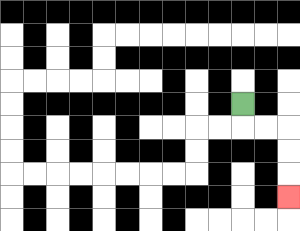{'start': '[10, 4]', 'end': '[12, 8]', 'path_directions': 'D,R,R,D,D,D', 'path_coordinates': '[[10, 4], [10, 5], [11, 5], [12, 5], [12, 6], [12, 7], [12, 8]]'}